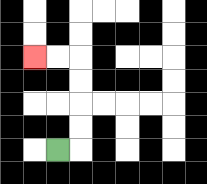{'start': '[2, 6]', 'end': '[1, 2]', 'path_directions': 'R,U,U,U,U,L,L', 'path_coordinates': '[[2, 6], [3, 6], [3, 5], [3, 4], [3, 3], [3, 2], [2, 2], [1, 2]]'}